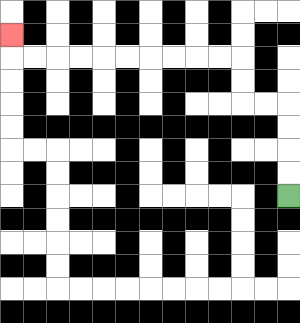{'start': '[12, 8]', 'end': '[0, 1]', 'path_directions': 'U,U,U,U,L,L,U,U,L,L,L,L,L,L,L,L,L,L,U', 'path_coordinates': '[[12, 8], [12, 7], [12, 6], [12, 5], [12, 4], [11, 4], [10, 4], [10, 3], [10, 2], [9, 2], [8, 2], [7, 2], [6, 2], [5, 2], [4, 2], [3, 2], [2, 2], [1, 2], [0, 2], [0, 1]]'}